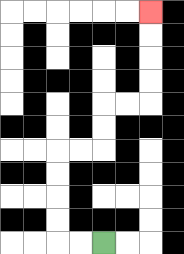{'start': '[4, 10]', 'end': '[6, 0]', 'path_directions': 'L,L,U,U,U,U,R,R,U,U,R,R,U,U,U,U', 'path_coordinates': '[[4, 10], [3, 10], [2, 10], [2, 9], [2, 8], [2, 7], [2, 6], [3, 6], [4, 6], [4, 5], [4, 4], [5, 4], [6, 4], [6, 3], [6, 2], [6, 1], [6, 0]]'}